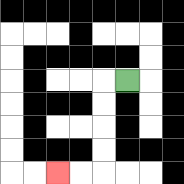{'start': '[5, 3]', 'end': '[2, 7]', 'path_directions': 'L,D,D,D,D,L,L', 'path_coordinates': '[[5, 3], [4, 3], [4, 4], [4, 5], [4, 6], [4, 7], [3, 7], [2, 7]]'}